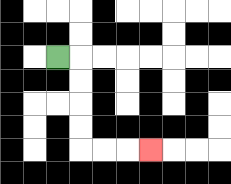{'start': '[2, 2]', 'end': '[6, 6]', 'path_directions': 'R,D,D,D,D,R,R,R', 'path_coordinates': '[[2, 2], [3, 2], [3, 3], [3, 4], [3, 5], [3, 6], [4, 6], [5, 6], [6, 6]]'}